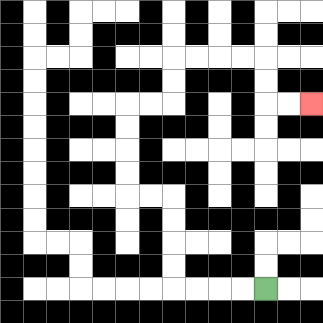{'start': '[11, 12]', 'end': '[13, 4]', 'path_directions': 'L,L,L,L,U,U,U,U,L,L,U,U,U,U,R,R,U,U,R,R,R,R,D,D,R,R', 'path_coordinates': '[[11, 12], [10, 12], [9, 12], [8, 12], [7, 12], [7, 11], [7, 10], [7, 9], [7, 8], [6, 8], [5, 8], [5, 7], [5, 6], [5, 5], [5, 4], [6, 4], [7, 4], [7, 3], [7, 2], [8, 2], [9, 2], [10, 2], [11, 2], [11, 3], [11, 4], [12, 4], [13, 4]]'}